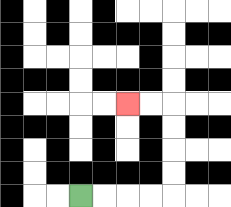{'start': '[3, 8]', 'end': '[5, 4]', 'path_directions': 'R,R,R,R,U,U,U,U,L,L', 'path_coordinates': '[[3, 8], [4, 8], [5, 8], [6, 8], [7, 8], [7, 7], [7, 6], [7, 5], [7, 4], [6, 4], [5, 4]]'}